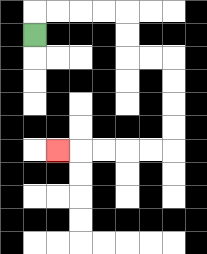{'start': '[1, 1]', 'end': '[2, 6]', 'path_directions': 'U,R,R,R,R,D,D,R,R,D,D,D,D,L,L,L,L,L', 'path_coordinates': '[[1, 1], [1, 0], [2, 0], [3, 0], [4, 0], [5, 0], [5, 1], [5, 2], [6, 2], [7, 2], [7, 3], [7, 4], [7, 5], [7, 6], [6, 6], [5, 6], [4, 6], [3, 6], [2, 6]]'}